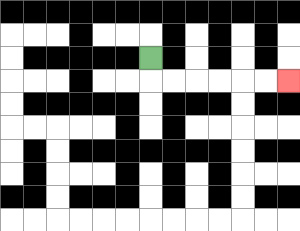{'start': '[6, 2]', 'end': '[12, 3]', 'path_directions': 'D,R,R,R,R,R,R', 'path_coordinates': '[[6, 2], [6, 3], [7, 3], [8, 3], [9, 3], [10, 3], [11, 3], [12, 3]]'}